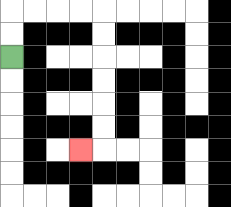{'start': '[0, 2]', 'end': '[3, 6]', 'path_directions': 'U,U,R,R,R,R,D,D,D,D,D,D,L', 'path_coordinates': '[[0, 2], [0, 1], [0, 0], [1, 0], [2, 0], [3, 0], [4, 0], [4, 1], [4, 2], [4, 3], [4, 4], [4, 5], [4, 6], [3, 6]]'}